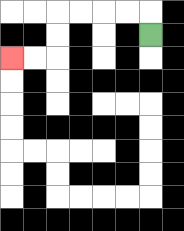{'start': '[6, 1]', 'end': '[0, 2]', 'path_directions': 'U,L,L,L,L,D,D,L,L', 'path_coordinates': '[[6, 1], [6, 0], [5, 0], [4, 0], [3, 0], [2, 0], [2, 1], [2, 2], [1, 2], [0, 2]]'}